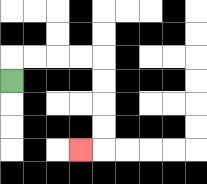{'start': '[0, 3]', 'end': '[3, 6]', 'path_directions': 'U,R,R,R,R,D,D,D,D,L', 'path_coordinates': '[[0, 3], [0, 2], [1, 2], [2, 2], [3, 2], [4, 2], [4, 3], [4, 4], [4, 5], [4, 6], [3, 6]]'}